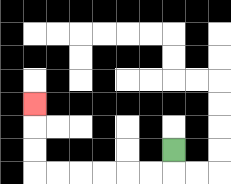{'start': '[7, 6]', 'end': '[1, 4]', 'path_directions': 'D,L,L,L,L,L,L,U,U,U', 'path_coordinates': '[[7, 6], [7, 7], [6, 7], [5, 7], [4, 7], [3, 7], [2, 7], [1, 7], [1, 6], [1, 5], [1, 4]]'}